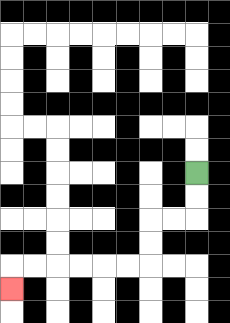{'start': '[8, 7]', 'end': '[0, 12]', 'path_directions': 'D,D,L,L,D,D,L,L,L,L,L,L,D', 'path_coordinates': '[[8, 7], [8, 8], [8, 9], [7, 9], [6, 9], [6, 10], [6, 11], [5, 11], [4, 11], [3, 11], [2, 11], [1, 11], [0, 11], [0, 12]]'}